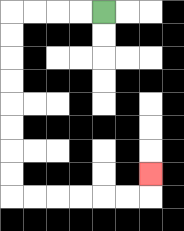{'start': '[4, 0]', 'end': '[6, 7]', 'path_directions': 'L,L,L,L,D,D,D,D,D,D,D,D,R,R,R,R,R,R,U', 'path_coordinates': '[[4, 0], [3, 0], [2, 0], [1, 0], [0, 0], [0, 1], [0, 2], [0, 3], [0, 4], [0, 5], [0, 6], [0, 7], [0, 8], [1, 8], [2, 8], [3, 8], [4, 8], [5, 8], [6, 8], [6, 7]]'}